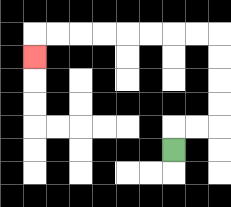{'start': '[7, 6]', 'end': '[1, 2]', 'path_directions': 'U,R,R,U,U,U,U,L,L,L,L,L,L,L,L,D', 'path_coordinates': '[[7, 6], [7, 5], [8, 5], [9, 5], [9, 4], [9, 3], [9, 2], [9, 1], [8, 1], [7, 1], [6, 1], [5, 1], [4, 1], [3, 1], [2, 1], [1, 1], [1, 2]]'}